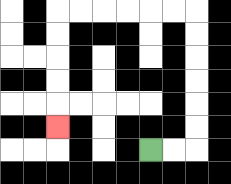{'start': '[6, 6]', 'end': '[2, 5]', 'path_directions': 'R,R,U,U,U,U,U,U,L,L,L,L,L,L,D,D,D,D,D', 'path_coordinates': '[[6, 6], [7, 6], [8, 6], [8, 5], [8, 4], [8, 3], [8, 2], [8, 1], [8, 0], [7, 0], [6, 0], [5, 0], [4, 0], [3, 0], [2, 0], [2, 1], [2, 2], [2, 3], [2, 4], [2, 5]]'}